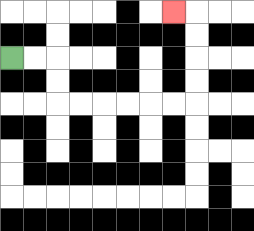{'start': '[0, 2]', 'end': '[7, 0]', 'path_directions': 'R,R,D,D,R,R,R,R,R,R,U,U,U,U,L', 'path_coordinates': '[[0, 2], [1, 2], [2, 2], [2, 3], [2, 4], [3, 4], [4, 4], [5, 4], [6, 4], [7, 4], [8, 4], [8, 3], [8, 2], [8, 1], [8, 0], [7, 0]]'}